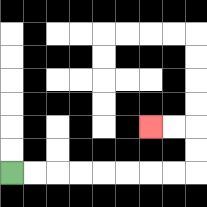{'start': '[0, 7]', 'end': '[6, 5]', 'path_directions': 'R,R,R,R,R,R,R,R,U,U,L,L', 'path_coordinates': '[[0, 7], [1, 7], [2, 7], [3, 7], [4, 7], [5, 7], [6, 7], [7, 7], [8, 7], [8, 6], [8, 5], [7, 5], [6, 5]]'}